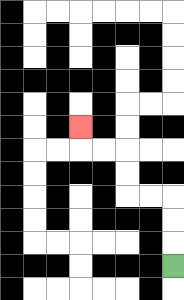{'start': '[7, 11]', 'end': '[3, 5]', 'path_directions': 'U,U,U,L,L,U,U,L,L,U', 'path_coordinates': '[[7, 11], [7, 10], [7, 9], [7, 8], [6, 8], [5, 8], [5, 7], [5, 6], [4, 6], [3, 6], [3, 5]]'}